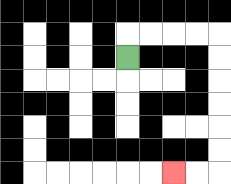{'start': '[5, 2]', 'end': '[7, 7]', 'path_directions': 'U,R,R,R,R,D,D,D,D,D,D,L,L', 'path_coordinates': '[[5, 2], [5, 1], [6, 1], [7, 1], [8, 1], [9, 1], [9, 2], [9, 3], [9, 4], [9, 5], [9, 6], [9, 7], [8, 7], [7, 7]]'}